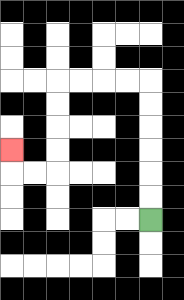{'start': '[6, 9]', 'end': '[0, 6]', 'path_directions': 'U,U,U,U,U,U,L,L,L,L,D,D,D,D,L,L,U', 'path_coordinates': '[[6, 9], [6, 8], [6, 7], [6, 6], [6, 5], [6, 4], [6, 3], [5, 3], [4, 3], [3, 3], [2, 3], [2, 4], [2, 5], [2, 6], [2, 7], [1, 7], [0, 7], [0, 6]]'}